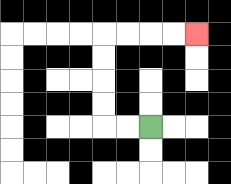{'start': '[6, 5]', 'end': '[8, 1]', 'path_directions': 'L,L,U,U,U,U,R,R,R,R', 'path_coordinates': '[[6, 5], [5, 5], [4, 5], [4, 4], [4, 3], [4, 2], [4, 1], [5, 1], [6, 1], [7, 1], [8, 1]]'}